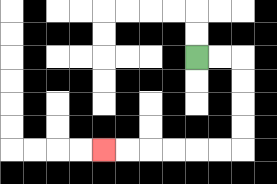{'start': '[8, 2]', 'end': '[4, 6]', 'path_directions': 'R,R,D,D,D,D,L,L,L,L,L,L', 'path_coordinates': '[[8, 2], [9, 2], [10, 2], [10, 3], [10, 4], [10, 5], [10, 6], [9, 6], [8, 6], [7, 6], [6, 6], [5, 6], [4, 6]]'}